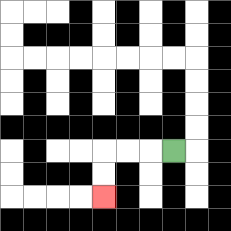{'start': '[7, 6]', 'end': '[4, 8]', 'path_directions': 'L,L,L,D,D', 'path_coordinates': '[[7, 6], [6, 6], [5, 6], [4, 6], [4, 7], [4, 8]]'}